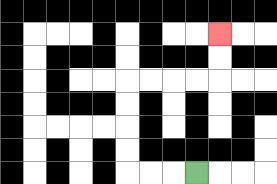{'start': '[8, 7]', 'end': '[9, 1]', 'path_directions': 'L,L,L,U,U,U,U,R,R,R,R,U,U', 'path_coordinates': '[[8, 7], [7, 7], [6, 7], [5, 7], [5, 6], [5, 5], [5, 4], [5, 3], [6, 3], [7, 3], [8, 3], [9, 3], [9, 2], [9, 1]]'}